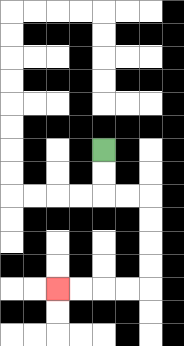{'start': '[4, 6]', 'end': '[2, 12]', 'path_directions': 'D,D,R,R,D,D,D,D,L,L,L,L', 'path_coordinates': '[[4, 6], [4, 7], [4, 8], [5, 8], [6, 8], [6, 9], [6, 10], [6, 11], [6, 12], [5, 12], [4, 12], [3, 12], [2, 12]]'}